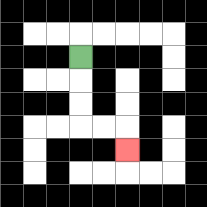{'start': '[3, 2]', 'end': '[5, 6]', 'path_directions': 'D,D,D,R,R,D', 'path_coordinates': '[[3, 2], [3, 3], [3, 4], [3, 5], [4, 5], [5, 5], [5, 6]]'}